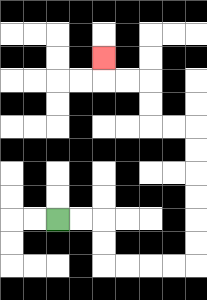{'start': '[2, 9]', 'end': '[4, 2]', 'path_directions': 'R,R,D,D,R,R,R,R,U,U,U,U,U,U,L,L,U,U,L,L,U', 'path_coordinates': '[[2, 9], [3, 9], [4, 9], [4, 10], [4, 11], [5, 11], [6, 11], [7, 11], [8, 11], [8, 10], [8, 9], [8, 8], [8, 7], [8, 6], [8, 5], [7, 5], [6, 5], [6, 4], [6, 3], [5, 3], [4, 3], [4, 2]]'}